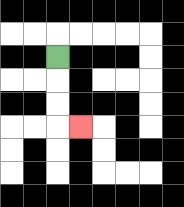{'start': '[2, 2]', 'end': '[3, 5]', 'path_directions': 'D,D,D,R', 'path_coordinates': '[[2, 2], [2, 3], [2, 4], [2, 5], [3, 5]]'}